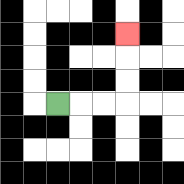{'start': '[2, 4]', 'end': '[5, 1]', 'path_directions': 'R,R,R,U,U,U', 'path_coordinates': '[[2, 4], [3, 4], [4, 4], [5, 4], [5, 3], [5, 2], [5, 1]]'}